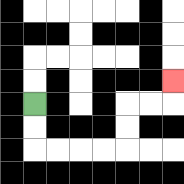{'start': '[1, 4]', 'end': '[7, 3]', 'path_directions': 'D,D,R,R,R,R,U,U,R,R,U', 'path_coordinates': '[[1, 4], [1, 5], [1, 6], [2, 6], [3, 6], [4, 6], [5, 6], [5, 5], [5, 4], [6, 4], [7, 4], [7, 3]]'}